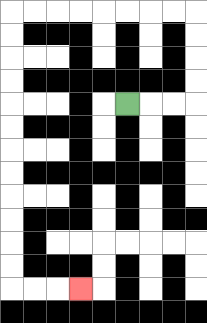{'start': '[5, 4]', 'end': '[3, 12]', 'path_directions': 'R,R,R,U,U,U,U,L,L,L,L,L,L,L,L,D,D,D,D,D,D,D,D,D,D,D,D,R,R,R', 'path_coordinates': '[[5, 4], [6, 4], [7, 4], [8, 4], [8, 3], [8, 2], [8, 1], [8, 0], [7, 0], [6, 0], [5, 0], [4, 0], [3, 0], [2, 0], [1, 0], [0, 0], [0, 1], [0, 2], [0, 3], [0, 4], [0, 5], [0, 6], [0, 7], [0, 8], [0, 9], [0, 10], [0, 11], [0, 12], [1, 12], [2, 12], [3, 12]]'}